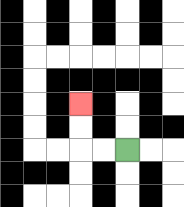{'start': '[5, 6]', 'end': '[3, 4]', 'path_directions': 'L,L,U,U', 'path_coordinates': '[[5, 6], [4, 6], [3, 6], [3, 5], [3, 4]]'}